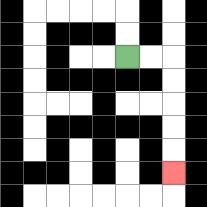{'start': '[5, 2]', 'end': '[7, 7]', 'path_directions': 'R,R,D,D,D,D,D', 'path_coordinates': '[[5, 2], [6, 2], [7, 2], [7, 3], [7, 4], [7, 5], [7, 6], [7, 7]]'}